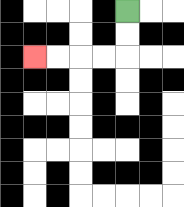{'start': '[5, 0]', 'end': '[1, 2]', 'path_directions': 'D,D,L,L,L,L', 'path_coordinates': '[[5, 0], [5, 1], [5, 2], [4, 2], [3, 2], [2, 2], [1, 2]]'}